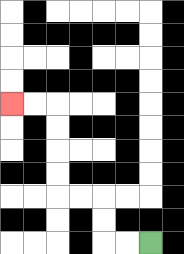{'start': '[6, 10]', 'end': '[0, 4]', 'path_directions': 'L,L,U,U,L,L,U,U,U,U,L,L', 'path_coordinates': '[[6, 10], [5, 10], [4, 10], [4, 9], [4, 8], [3, 8], [2, 8], [2, 7], [2, 6], [2, 5], [2, 4], [1, 4], [0, 4]]'}